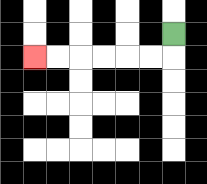{'start': '[7, 1]', 'end': '[1, 2]', 'path_directions': 'D,L,L,L,L,L,L', 'path_coordinates': '[[7, 1], [7, 2], [6, 2], [5, 2], [4, 2], [3, 2], [2, 2], [1, 2]]'}